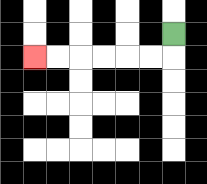{'start': '[7, 1]', 'end': '[1, 2]', 'path_directions': 'D,L,L,L,L,L,L', 'path_coordinates': '[[7, 1], [7, 2], [6, 2], [5, 2], [4, 2], [3, 2], [2, 2], [1, 2]]'}